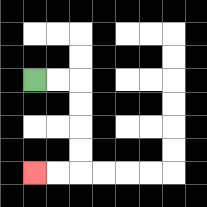{'start': '[1, 3]', 'end': '[1, 7]', 'path_directions': 'R,R,D,D,D,D,L,L', 'path_coordinates': '[[1, 3], [2, 3], [3, 3], [3, 4], [3, 5], [3, 6], [3, 7], [2, 7], [1, 7]]'}